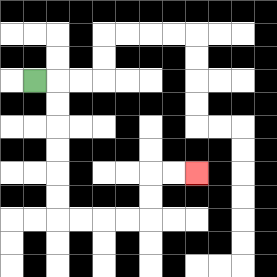{'start': '[1, 3]', 'end': '[8, 7]', 'path_directions': 'R,D,D,D,D,D,D,R,R,R,R,U,U,R,R', 'path_coordinates': '[[1, 3], [2, 3], [2, 4], [2, 5], [2, 6], [2, 7], [2, 8], [2, 9], [3, 9], [4, 9], [5, 9], [6, 9], [6, 8], [6, 7], [7, 7], [8, 7]]'}